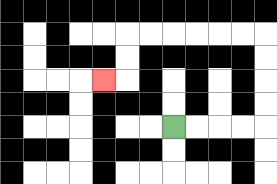{'start': '[7, 5]', 'end': '[4, 3]', 'path_directions': 'R,R,R,R,U,U,U,U,L,L,L,L,L,L,D,D,L', 'path_coordinates': '[[7, 5], [8, 5], [9, 5], [10, 5], [11, 5], [11, 4], [11, 3], [11, 2], [11, 1], [10, 1], [9, 1], [8, 1], [7, 1], [6, 1], [5, 1], [5, 2], [5, 3], [4, 3]]'}